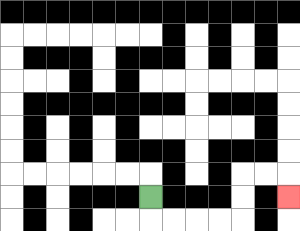{'start': '[6, 8]', 'end': '[12, 8]', 'path_directions': 'D,R,R,R,R,U,U,R,R,D', 'path_coordinates': '[[6, 8], [6, 9], [7, 9], [8, 9], [9, 9], [10, 9], [10, 8], [10, 7], [11, 7], [12, 7], [12, 8]]'}